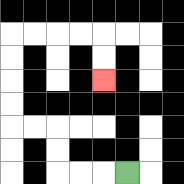{'start': '[5, 7]', 'end': '[4, 3]', 'path_directions': 'L,L,L,U,U,L,L,U,U,U,U,R,R,R,R,D,D', 'path_coordinates': '[[5, 7], [4, 7], [3, 7], [2, 7], [2, 6], [2, 5], [1, 5], [0, 5], [0, 4], [0, 3], [0, 2], [0, 1], [1, 1], [2, 1], [3, 1], [4, 1], [4, 2], [4, 3]]'}